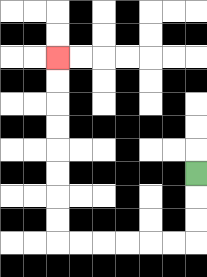{'start': '[8, 7]', 'end': '[2, 2]', 'path_directions': 'D,D,D,L,L,L,L,L,L,U,U,U,U,U,U,U,U', 'path_coordinates': '[[8, 7], [8, 8], [8, 9], [8, 10], [7, 10], [6, 10], [5, 10], [4, 10], [3, 10], [2, 10], [2, 9], [2, 8], [2, 7], [2, 6], [2, 5], [2, 4], [2, 3], [2, 2]]'}